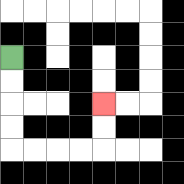{'start': '[0, 2]', 'end': '[4, 4]', 'path_directions': 'D,D,D,D,R,R,R,R,U,U', 'path_coordinates': '[[0, 2], [0, 3], [0, 4], [0, 5], [0, 6], [1, 6], [2, 6], [3, 6], [4, 6], [4, 5], [4, 4]]'}